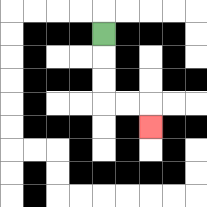{'start': '[4, 1]', 'end': '[6, 5]', 'path_directions': 'D,D,D,R,R,D', 'path_coordinates': '[[4, 1], [4, 2], [4, 3], [4, 4], [5, 4], [6, 4], [6, 5]]'}